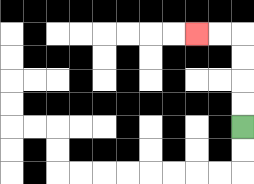{'start': '[10, 5]', 'end': '[8, 1]', 'path_directions': 'U,U,U,U,L,L', 'path_coordinates': '[[10, 5], [10, 4], [10, 3], [10, 2], [10, 1], [9, 1], [8, 1]]'}